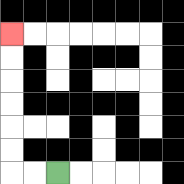{'start': '[2, 7]', 'end': '[0, 1]', 'path_directions': 'L,L,U,U,U,U,U,U', 'path_coordinates': '[[2, 7], [1, 7], [0, 7], [0, 6], [0, 5], [0, 4], [0, 3], [0, 2], [0, 1]]'}